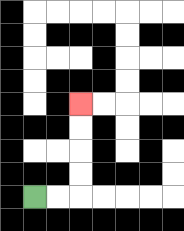{'start': '[1, 8]', 'end': '[3, 4]', 'path_directions': 'R,R,U,U,U,U', 'path_coordinates': '[[1, 8], [2, 8], [3, 8], [3, 7], [3, 6], [3, 5], [3, 4]]'}